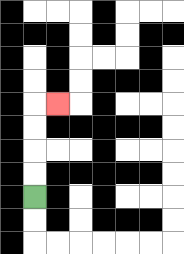{'start': '[1, 8]', 'end': '[2, 4]', 'path_directions': 'U,U,U,U,R', 'path_coordinates': '[[1, 8], [1, 7], [1, 6], [1, 5], [1, 4], [2, 4]]'}